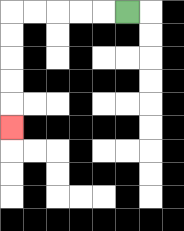{'start': '[5, 0]', 'end': '[0, 5]', 'path_directions': 'L,L,L,L,L,D,D,D,D,D', 'path_coordinates': '[[5, 0], [4, 0], [3, 0], [2, 0], [1, 0], [0, 0], [0, 1], [0, 2], [0, 3], [0, 4], [0, 5]]'}